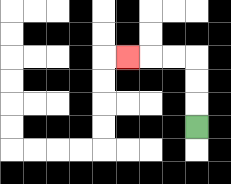{'start': '[8, 5]', 'end': '[5, 2]', 'path_directions': 'U,U,U,L,L,L', 'path_coordinates': '[[8, 5], [8, 4], [8, 3], [8, 2], [7, 2], [6, 2], [5, 2]]'}